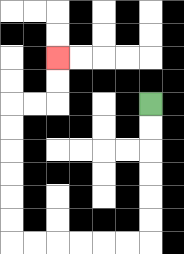{'start': '[6, 4]', 'end': '[2, 2]', 'path_directions': 'D,D,D,D,D,D,L,L,L,L,L,L,U,U,U,U,U,U,R,R,U,U', 'path_coordinates': '[[6, 4], [6, 5], [6, 6], [6, 7], [6, 8], [6, 9], [6, 10], [5, 10], [4, 10], [3, 10], [2, 10], [1, 10], [0, 10], [0, 9], [0, 8], [0, 7], [0, 6], [0, 5], [0, 4], [1, 4], [2, 4], [2, 3], [2, 2]]'}